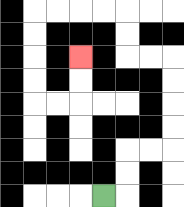{'start': '[4, 8]', 'end': '[3, 2]', 'path_directions': 'R,U,U,R,R,U,U,U,U,L,L,U,U,L,L,L,L,D,D,D,D,R,R,U,U', 'path_coordinates': '[[4, 8], [5, 8], [5, 7], [5, 6], [6, 6], [7, 6], [7, 5], [7, 4], [7, 3], [7, 2], [6, 2], [5, 2], [5, 1], [5, 0], [4, 0], [3, 0], [2, 0], [1, 0], [1, 1], [1, 2], [1, 3], [1, 4], [2, 4], [3, 4], [3, 3], [3, 2]]'}